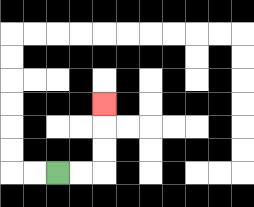{'start': '[2, 7]', 'end': '[4, 4]', 'path_directions': 'R,R,U,U,U', 'path_coordinates': '[[2, 7], [3, 7], [4, 7], [4, 6], [4, 5], [4, 4]]'}